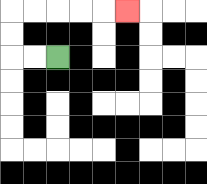{'start': '[2, 2]', 'end': '[5, 0]', 'path_directions': 'L,L,U,U,R,R,R,R,R', 'path_coordinates': '[[2, 2], [1, 2], [0, 2], [0, 1], [0, 0], [1, 0], [2, 0], [3, 0], [4, 0], [5, 0]]'}